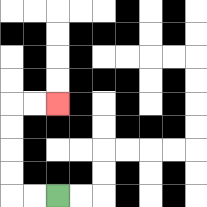{'start': '[2, 8]', 'end': '[2, 4]', 'path_directions': 'L,L,U,U,U,U,R,R', 'path_coordinates': '[[2, 8], [1, 8], [0, 8], [0, 7], [0, 6], [0, 5], [0, 4], [1, 4], [2, 4]]'}